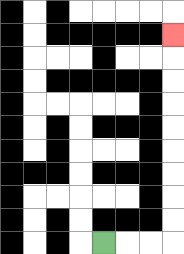{'start': '[4, 10]', 'end': '[7, 1]', 'path_directions': 'R,R,R,U,U,U,U,U,U,U,U,U', 'path_coordinates': '[[4, 10], [5, 10], [6, 10], [7, 10], [7, 9], [7, 8], [7, 7], [7, 6], [7, 5], [7, 4], [7, 3], [7, 2], [7, 1]]'}